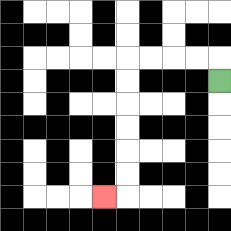{'start': '[9, 3]', 'end': '[4, 8]', 'path_directions': 'U,L,L,L,L,D,D,D,D,D,D,L', 'path_coordinates': '[[9, 3], [9, 2], [8, 2], [7, 2], [6, 2], [5, 2], [5, 3], [5, 4], [5, 5], [5, 6], [5, 7], [5, 8], [4, 8]]'}